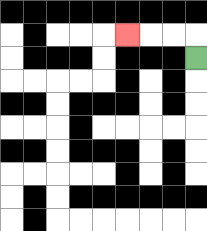{'start': '[8, 2]', 'end': '[5, 1]', 'path_directions': 'U,L,L,L', 'path_coordinates': '[[8, 2], [8, 1], [7, 1], [6, 1], [5, 1]]'}